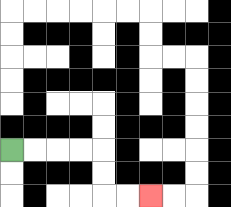{'start': '[0, 6]', 'end': '[6, 8]', 'path_directions': 'R,R,R,R,D,D,R,R', 'path_coordinates': '[[0, 6], [1, 6], [2, 6], [3, 6], [4, 6], [4, 7], [4, 8], [5, 8], [6, 8]]'}